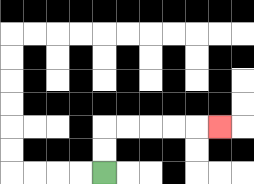{'start': '[4, 7]', 'end': '[9, 5]', 'path_directions': 'U,U,R,R,R,R,R', 'path_coordinates': '[[4, 7], [4, 6], [4, 5], [5, 5], [6, 5], [7, 5], [8, 5], [9, 5]]'}